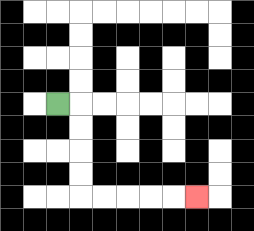{'start': '[2, 4]', 'end': '[8, 8]', 'path_directions': 'R,D,D,D,D,R,R,R,R,R', 'path_coordinates': '[[2, 4], [3, 4], [3, 5], [3, 6], [3, 7], [3, 8], [4, 8], [5, 8], [6, 8], [7, 8], [8, 8]]'}